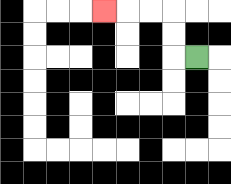{'start': '[8, 2]', 'end': '[4, 0]', 'path_directions': 'L,U,U,L,L,L', 'path_coordinates': '[[8, 2], [7, 2], [7, 1], [7, 0], [6, 0], [5, 0], [4, 0]]'}